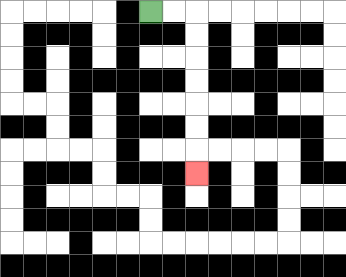{'start': '[6, 0]', 'end': '[8, 7]', 'path_directions': 'R,R,D,D,D,D,D,D,D', 'path_coordinates': '[[6, 0], [7, 0], [8, 0], [8, 1], [8, 2], [8, 3], [8, 4], [8, 5], [8, 6], [8, 7]]'}